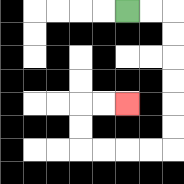{'start': '[5, 0]', 'end': '[5, 4]', 'path_directions': 'R,R,D,D,D,D,D,D,L,L,L,L,U,U,R,R', 'path_coordinates': '[[5, 0], [6, 0], [7, 0], [7, 1], [7, 2], [7, 3], [7, 4], [7, 5], [7, 6], [6, 6], [5, 6], [4, 6], [3, 6], [3, 5], [3, 4], [4, 4], [5, 4]]'}